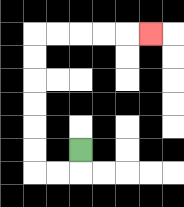{'start': '[3, 6]', 'end': '[6, 1]', 'path_directions': 'D,L,L,U,U,U,U,U,U,R,R,R,R,R', 'path_coordinates': '[[3, 6], [3, 7], [2, 7], [1, 7], [1, 6], [1, 5], [1, 4], [1, 3], [1, 2], [1, 1], [2, 1], [3, 1], [4, 1], [5, 1], [6, 1]]'}